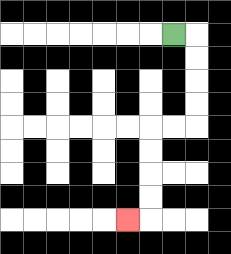{'start': '[7, 1]', 'end': '[5, 9]', 'path_directions': 'R,D,D,D,D,L,L,D,D,D,D,L', 'path_coordinates': '[[7, 1], [8, 1], [8, 2], [8, 3], [8, 4], [8, 5], [7, 5], [6, 5], [6, 6], [6, 7], [6, 8], [6, 9], [5, 9]]'}